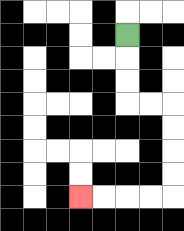{'start': '[5, 1]', 'end': '[3, 8]', 'path_directions': 'D,D,D,R,R,D,D,D,D,L,L,L,L', 'path_coordinates': '[[5, 1], [5, 2], [5, 3], [5, 4], [6, 4], [7, 4], [7, 5], [7, 6], [7, 7], [7, 8], [6, 8], [5, 8], [4, 8], [3, 8]]'}